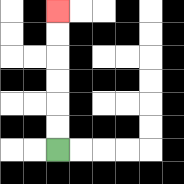{'start': '[2, 6]', 'end': '[2, 0]', 'path_directions': 'U,U,U,U,U,U', 'path_coordinates': '[[2, 6], [2, 5], [2, 4], [2, 3], [2, 2], [2, 1], [2, 0]]'}